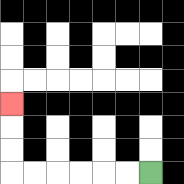{'start': '[6, 7]', 'end': '[0, 4]', 'path_directions': 'L,L,L,L,L,L,U,U,U', 'path_coordinates': '[[6, 7], [5, 7], [4, 7], [3, 7], [2, 7], [1, 7], [0, 7], [0, 6], [0, 5], [0, 4]]'}